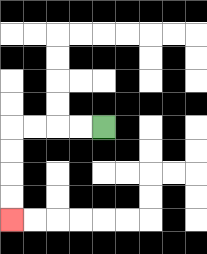{'start': '[4, 5]', 'end': '[0, 9]', 'path_directions': 'L,L,L,L,D,D,D,D', 'path_coordinates': '[[4, 5], [3, 5], [2, 5], [1, 5], [0, 5], [0, 6], [0, 7], [0, 8], [0, 9]]'}